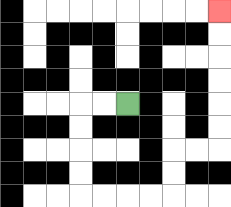{'start': '[5, 4]', 'end': '[9, 0]', 'path_directions': 'L,L,D,D,D,D,R,R,R,R,U,U,R,R,U,U,U,U,U,U', 'path_coordinates': '[[5, 4], [4, 4], [3, 4], [3, 5], [3, 6], [3, 7], [3, 8], [4, 8], [5, 8], [6, 8], [7, 8], [7, 7], [7, 6], [8, 6], [9, 6], [9, 5], [9, 4], [9, 3], [9, 2], [9, 1], [9, 0]]'}